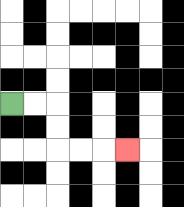{'start': '[0, 4]', 'end': '[5, 6]', 'path_directions': 'R,R,D,D,R,R,R', 'path_coordinates': '[[0, 4], [1, 4], [2, 4], [2, 5], [2, 6], [3, 6], [4, 6], [5, 6]]'}